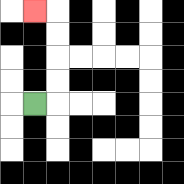{'start': '[1, 4]', 'end': '[1, 0]', 'path_directions': 'R,U,U,U,U,L', 'path_coordinates': '[[1, 4], [2, 4], [2, 3], [2, 2], [2, 1], [2, 0], [1, 0]]'}